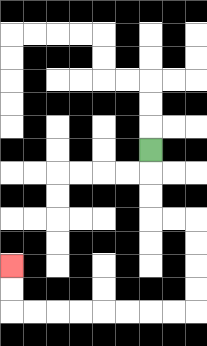{'start': '[6, 6]', 'end': '[0, 11]', 'path_directions': 'D,D,D,R,R,D,D,D,D,L,L,L,L,L,L,L,L,U,U', 'path_coordinates': '[[6, 6], [6, 7], [6, 8], [6, 9], [7, 9], [8, 9], [8, 10], [8, 11], [8, 12], [8, 13], [7, 13], [6, 13], [5, 13], [4, 13], [3, 13], [2, 13], [1, 13], [0, 13], [0, 12], [0, 11]]'}